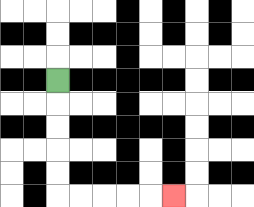{'start': '[2, 3]', 'end': '[7, 8]', 'path_directions': 'D,D,D,D,D,R,R,R,R,R', 'path_coordinates': '[[2, 3], [2, 4], [2, 5], [2, 6], [2, 7], [2, 8], [3, 8], [4, 8], [5, 8], [6, 8], [7, 8]]'}